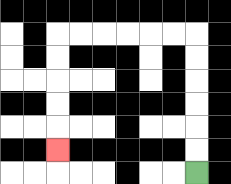{'start': '[8, 7]', 'end': '[2, 6]', 'path_directions': 'U,U,U,U,U,U,L,L,L,L,L,L,D,D,D,D,D', 'path_coordinates': '[[8, 7], [8, 6], [8, 5], [8, 4], [8, 3], [8, 2], [8, 1], [7, 1], [6, 1], [5, 1], [4, 1], [3, 1], [2, 1], [2, 2], [2, 3], [2, 4], [2, 5], [2, 6]]'}